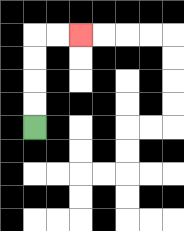{'start': '[1, 5]', 'end': '[3, 1]', 'path_directions': 'U,U,U,U,R,R', 'path_coordinates': '[[1, 5], [1, 4], [1, 3], [1, 2], [1, 1], [2, 1], [3, 1]]'}